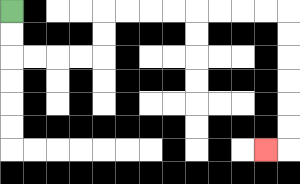{'start': '[0, 0]', 'end': '[11, 6]', 'path_directions': 'D,D,R,R,R,R,U,U,R,R,R,R,R,R,R,R,D,D,D,D,D,D,L', 'path_coordinates': '[[0, 0], [0, 1], [0, 2], [1, 2], [2, 2], [3, 2], [4, 2], [4, 1], [4, 0], [5, 0], [6, 0], [7, 0], [8, 0], [9, 0], [10, 0], [11, 0], [12, 0], [12, 1], [12, 2], [12, 3], [12, 4], [12, 5], [12, 6], [11, 6]]'}